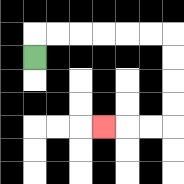{'start': '[1, 2]', 'end': '[4, 5]', 'path_directions': 'U,R,R,R,R,R,R,D,D,D,D,L,L,L', 'path_coordinates': '[[1, 2], [1, 1], [2, 1], [3, 1], [4, 1], [5, 1], [6, 1], [7, 1], [7, 2], [7, 3], [7, 4], [7, 5], [6, 5], [5, 5], [4, 5]]'}